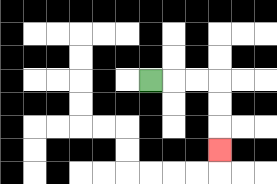{'start': '[6, 3]', 'end': '[9, 6]', 'path_directions': 'R,R,R,D,D,D', 'path_coordinates': '[[6, 3], [7, 3], [8, 3], [9, 3], [9, 4], [9, 5], [9, 6]]'}